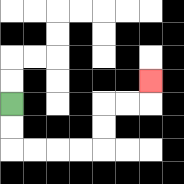{'start': '[0, 4]', 'end': '[6, 3]', 'path_directions': 'D,D,R,R,R,R,U,U,R,R,U', 'path_coordinates': '[[0, 4], [0, 5], [0, 6], [1, 6], [2, 6], [3, 6], [4, 6], [4, 5], [4, 4], [5, 4], [6, 4], [6, 3]]'}